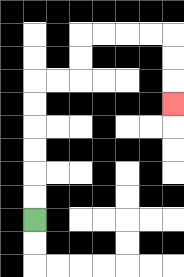{'start': '[1, 9]', 'end': '[7, 4]', 'path_directions': 'U,U,U,U,U,U,R,R,U,U,R,R,R,R,D,D,D', 'path_coordinates': '[[1, 9], [1, 8], [1, 7], [1, 6], [1, 5], [1, 4], [1, 3], [2, 3], [3, 3], [3, 2], [3, 1], [4, 1], [5, 1], [6, 1], [7, 1], [7, 2], [7, 3], [7, 4]]'}